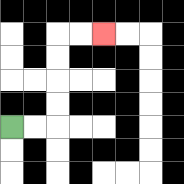{'start': '[0, 5]', 'end': '[4, 1]', 'path_directions': 'R,R,U,U,U,U,R,R', 'path_coordinates': '[[0, 5], [1, 5], [2, 5], [2, 4], [2, 3], [2, 2], [2, 1], [3, 1], [4, 1]]'}